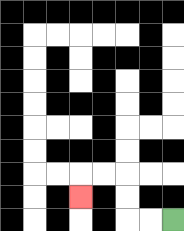{'start': '[7, 9]', 'end': '[3, 8]', 'path_directions': 'L,L,U,U,L,L,D', 'path_coordinates': '[[7, 9], [6, 9], [5, 9], [5, 8], [5, 7], [4, 7], [3, 7], [3, 8]]'}